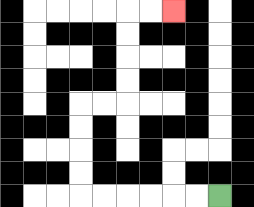{'start': '[9, 8]', 'end': '[7, 0]', 'path_directions': 'L,L,L,L,L,L,U,U,U,U,R,R,U,U,U,U,R,R', 'path_coordinates': '[[9, 8], [8, 8], [7, 8], [6, 8], [5, 8], [4, 8], [3, 8], [3, 7], [3, 6], [3, 5], [3, 4], [4, 4], [5, 4], [5, 3], [5, 2], [5, 1], [5, 0], [6, 0], [7, 0]]'}